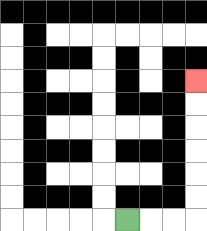{'start': '[5, 9]', 'end': '[8, 3]', 'path_directions': 'R,R,R,U,U,U,U,U,U', 'path_coordinates': '[[5, 9], [6, 9], [7, 9], [8, 9], [8, 8], [8, 7], [8, 6], [8, 5], [8, 4], [8, 3]]'}